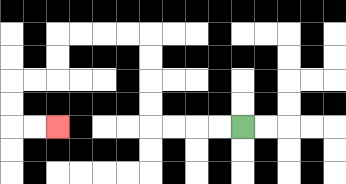{'start': '[10, 5]', 'end': '[2, 5]', 'path_directions': 'L,L,L,L,U,U,U,U,L,L,L,L,D,D,L,L,D,D,R,R', 'path_coordinates': '[[10, 5], [9, 5], [8, 5], [7, 5], [6, 5], [6, 4], [6, 3], [6, 2], [6, 1], [5, 1], [4, 1], [3, 1], [2, 1], [2, 2], [2, 3], [1, 3], [0, 3], [0, 4], [0, 5], [1, 5], [2, 5]]'}